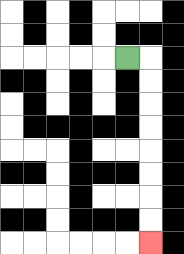{'start': '[5, 2]', 'end': '[6, 10]', 'path_directions': 'R,D,D,D,D,D,D,D,D', 'path_coordinates': '[[5, 2], [6, 2], [6, 3], [6, 4], [6, 5], [6, 6], [6, 7], [6, 8], [6, 9], [6, 10]]'}